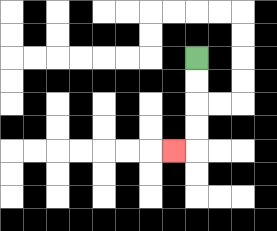{'start': '[8, 2]', 'end': '[7, 6]', 'path_directions': 'D,D,D,D,L', 'path_coordinates': '[[8, 2], [8, 3], [8, 4], [8, 5], [8, 6], [7, 6]]'}